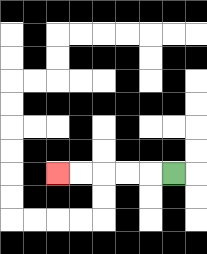{'start': '[7, 7]', 'end': '[2, 7]', 'path_directions': 'L,L,L,L,L', 'path_coordinates': '[[7, 7], [6, 7], [5, 7], [4, 7], [3, 7], [2, 7]]'}